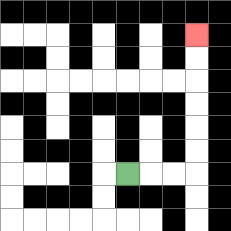{'start': '[5, 7]', 'end': '[8, 1]', 'path_directions': 'R,R,R,U,U,U,U,U,U', 'path_coordinates': '[[5, 7], [6, 7], [7, 7], [8, 7], [8, 6], [8, 5], [8, 4], [8, 3], [8, 2], [8, 1]]'}